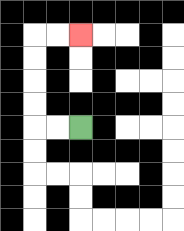{'start': '[3, 5]', 'end': '[3, 1]', 'path_directions': 'L,L,U,U,U,U,R,R', 'path_coordinates': '[[3, 5], [2, 5], [1, 5], [1, 4], [1, 3], [1, 2], [1, 1], [2, 1], [3, 1]]'}